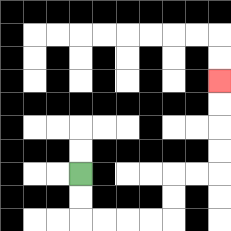{'start': '[3, 7]', 'end': '[9, 3]', 'path_directions': 'D,D,R,R,R,R,U,U,R,R,U,U,U,U', 'path_coordinates': '[[3, 7], [3, 8], [3, 9], [4, 9], [5, 9], [6, 9], [7, 9], [7, 8], [7, 7], [8, 7], [9, 7], [9, 6], [9, 5], [9, 4], [9, 3]]'}